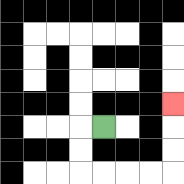{'start': '[4, 5]', 'end': '[7, 4]', 'path_directions': 'L,D,D,R,R,R,R,U,U,U', 'path_coordinates': '[[4, 5], [3, 5], [3, 6], [3, 7], [4, 7], [5, 7], [6, 7], [7, 7], [7, 6], [7, 5], [7, 4]]'}